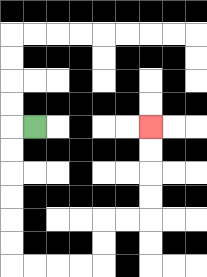{'start': '[1, 5]', 'end': '[6, 5]', 'path_directions': 'L,D,D,D,D,D,D,R,R,R,R,U,U,R,R,U,U,U,U', 'path_coordinates': '[[1, 5], [0, 5], [0, 6], [0, 7], [0, 8], [0, 9], [0, 10], [0, 11], [1, 11], [2, 11], [3, 11], [4, 11], [4, 10], [4, 9], [5, 9], [6, 9], [6, 8], [6, 7], [6, 6], [6, 5]]'}